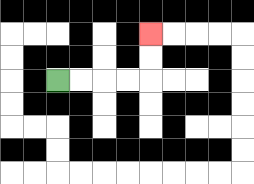{'start': '[2, 3]', 'end': '[6, 1]', 'path_directions': 'R,R,R,R,U,U', 'path_coordinates': '[[2, 3], [3, 3], [4, 3], [5, 3], [6, 3], [6, 2], [6, 1]]'}